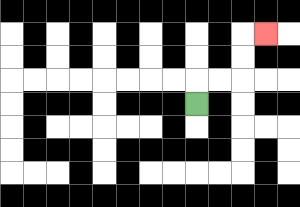{'start': '[8, 4]', 'end': '[11, 1]', 'path_directions': 'U,R,R,U,U,R', 'path_coordinates': '[[8, 4], [8, 3], [9, 3], [10, 3], [10, 2], [10, 1], [11, 1]]'}